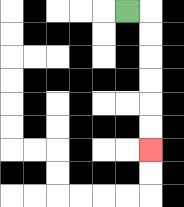{'start': '[5, 0]', 'end': '[6, 6]', 'path_directions': 'R,D,D,D,D,D,D', 'path_coordinates': '[[5, 0], [6, 0], [6, 1], [6, 2], [6, 3], [6, 4], [6, 5], [6, 6]]'}